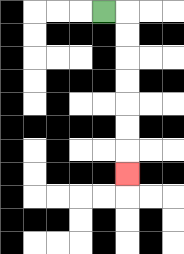{'start': '[4, 0]', 'end': '[5, 7]', 'path_directions': 'R,D,D,D,D,D,D,D', 'path_coordinates': '[[4, 0], [5, 0], [5, 1], [5, 2], [5, 3], [5, 4], [5, 5], [5, 6], [5, 7]]'}